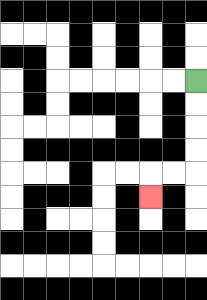{'start': '[8, 3]', 'end': '[6, 8]', 'path_directions': 'D,D,D,D,L,L,D', 'path_coordinates': '[[8, 3], [8, 4], [8, 5], [8, 6], [8, 7], [7, 7], [6, 7], [6, 8]]'}